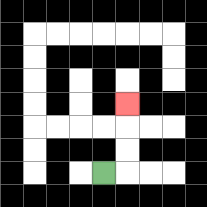{'start': '[4, 7]', 'end': '[5, 4]', 'path_directions': 'R,U,U,U', 'path_coordinates': '[[4, 7], [5, 7], [5, 6], [5, 5], [5, 4]]'}